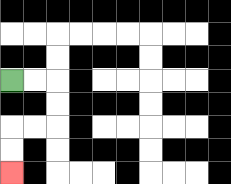{'start': '[0, 3]', 'end': '[0, 7]', 'path_directions': 'R,R,D,D,L,L,D,D', 'path_coordinates': '[[0, 3], [1, 3], [2, 3], [2, 4], [2, 5], [1, 5], [0, 5], [0, 6], [0, 7]]'}